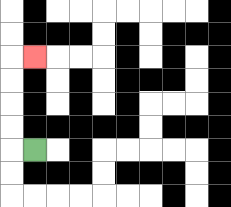{'start': '[1, 6]', 'end': '[1, 2]', 'path_directions': 'L,U,U,U,U,R', 'path_coordinates': '[[1, 6], [0, 6], [0, 5], [0, 4], [0, 3], [0, 2], [1, 2]]'}